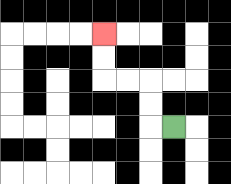{'start': '[7, 5]', 'end': '[4, 1]', 'path_directions': 'L,U,U,L,L,U,U', 'path_coordinates': '[[7, 5], [6, 5], [6, 4], [6, 3], [5, 3], [4, 3], [4, 2], [4, 1]]'}